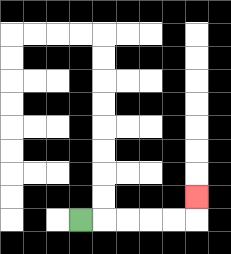{'start': '[3, 9]', 'end': '[8, 8]', 'path_directions': 'R,R,R,R,R,U', 'path_coordinates': '[[3, 9], [4, 9], [5, 9], [6, 9], [7, 9], [8, 9], [8, 8]]'}